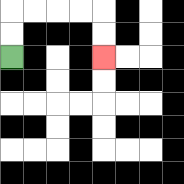{'start': '[0, 2]', 'end': '[4, 2]', 'path_directions': 'U,U,R,R,R,R,D,D', 'path_coordinates': '[[0, 2], [0, 1], [0, 0], [1, 0], [2, 0], [3, 0], [4, 0], [4, 1], [4, 2]]'}